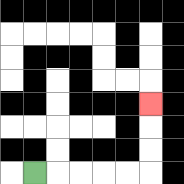{'start': '[1, 7]', 'end': '[6, 4]', 'path_directions': 'R,R,R,R,R,U,U,U', 'path_coordinates': '[[1, 7], [2, 7], [3, 7], [4, 7], [5, 7], [6, 7], [6, 6], [6, 5], [6, 4]]'}